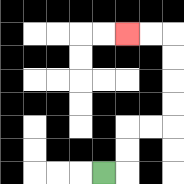{'start': '[4, 7]', 'end': '[5, 1]', 'path_directions': 'R,U,U,R,R,U,U,U,U,L,L', 'path_coordinates': '[[4, 7], [5, 7], [5, 6], [5, 5], [6, 5], [7, 5], [7, 4], [7, 3], [7, 2], [7, 1], [6, 1], [5, 1]]'}